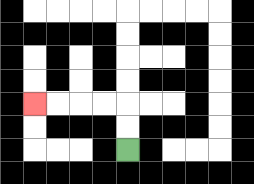{'start': '[5, 6]', 'end': '[1, 4]', 'path_directions': 'U,U,L,L,L,L', 'path_coordinates': '[[5, 6], [5, 5], [5, 4], [4, 4], [3, 4], [2, 4], [1, 4]]'}